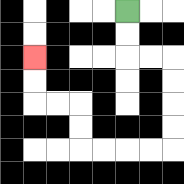{'start': '[5, 0]', 'end': '[1, 2]', 'path_directions': 'D,D,R,R,D,D,D,D,L,L,L,L,U,U,L,L,U,U', 'path_coordinates': '[[5, 0], [5, 1], [5, 2], [6, 2], [7, 2], [7, 3], [7, 4], [7, 5], [7, 6], [6, 6], [5, 6], [4, 6], [3, 6], [3, 5], [3, 4], [2, 4], [1, 4], [1, 3], [1, 2]]'}